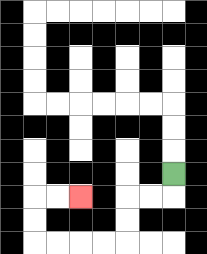{'start': '[7, 7]', 'end': '[3, 8]', 'path_directions': 'D,L,L,D,D,L,L,L,L,U,U,R,R', 'path_coordinates': '[[7, 7], [7, 8], [6, 8], [5, 8], [5, 9], [5, 10], [4, 10], [3, 10], [2, 10], [1, 10], [1, 9], [1, 8], [2, 8], [3, 8]]'}